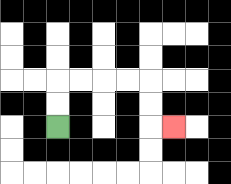{'start': '[2, 5]', 'end': '[7, 5]', 'path_directions': 'U,U,R,R,R,R,D,D,R', 'path_coordinates': '[[2, 5], [2, 4], [2, 3], [3, 3], [4, 3], [5, 3], [6, 3], [6, 4], [6, 5], [7, 5]]'}